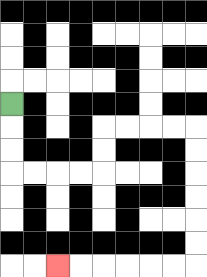{'start': '[0, 4]', 'end': '[2, 11]', 'path_directions': 'D,D,D,R,R,R,R,U,U,R,R,R,R,D,D,D,D,D,D,L,L,L,L,L,L', 'path_coordinates': '[[0, 4], [0, 5], [0, 6], [0, 7], [1, 7], [2, 7], [3, 7], [4, 7], [4, 6], [4, 5], [5, 5], [6, 5], [7, 5], [8, 5], [8, 6], [8, 7], [8, 8], [8, 9], [8, 10], [8, 11], [7, 11], [6, 11], [5, 11], [4, 11], [3, 11], [2, 11]]'}